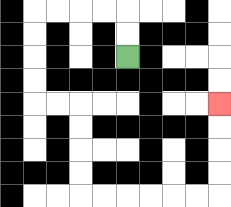{'start': '[5, 2]', 'end': '[9, 4]', 'path_directions': 'U,U,L,L,L,L,D,D,D,D,R,R,D,D,D,D,R,R,R,R,R,R,U,U,U,U', 'path_coordinates': '[[5, 2], [5, 1], [5, 0], [4, 0], [3, 0], [2, 0], [1, 0], [1, 1], [1, 2], [1, 3], [1, 4], [2, 4], [3, 4], [3, 5], [3, 6], [3, 7], [3, 8], [4, 8], [5, 8], [6, 8], [7, 8], [8, 8], [9, 8], [9, 7], [9, 6], [9, 5], [9, 4]]'}